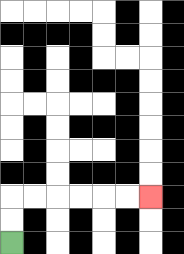{'start': '[0, 10]', 'end': '[6, 8]', 'path_directions': 'U,U,R,R,R,R,R,R', 'path_coordinates': '[[0, 10], [0, 9], [0, 8], [1, 8], [2, 8], [3, 8], [4, 8], [5, 8], [6, 8]]'}